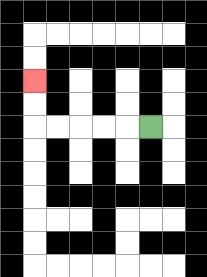{'start': '[6, 5]', 'end': '[1, 3]', 'path_directions': 'L,L,L,L,L,U,U', 'path_coordinates': '[[6, 5], [5, 5], [4, 5], [3, 5], [2, 5], [1, 5], [1, 4], [1, 3]]'}